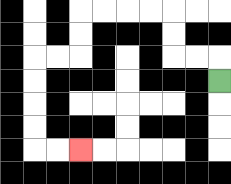{'start': '[9, 3]', 'end': '[3, 6]', 'path_directions': 'U,L,L,U,U,L,L,L,L,D,D,L,L,D,D,D,D,R,R', 'path_coordinates': '[[9, 3], [9, 2], [8, 2], [7, 2], [7, 1], [7, 0], [6, 0], [5, 0], [4, 0], [3, 0], [3, 1], [3, 2], [2, 2], [1, 2], [1, 3], [1, 4], [1, 5], [1, 6], [2, 6], [3, 6]]'}